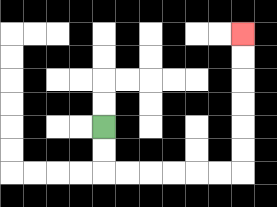{'start': '[4, 5]', 'end': '[10, 1]', 'path_directions': 'D,D,R,R,R,R,R,R,U,U,U,U,U,U', 'path_coordinates': '[[4, 5], [4, 6], [4, 7], [5, 7], [6, 7], [7, 7], [8, 7], [9, 7], [10, 7], [10, 6], [10, 5], [10, 4], [10, 3], [10, 2], [10, 1]]'}